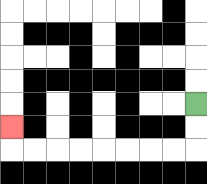{'start': '[8, 4]', 'end': '[0, 5]', 'path_directions': 'D,D,L,L,L,L,L,L,L,L,U', 'path_coordinates': '[[8, 4], [8, 5], [8, 6], [7, 6], [6, 6], [5, 6], [4, 6], [3, 6], [2, 6], [1, 6], [0, 6], [0, 5]]'}